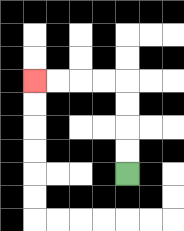{'start': '[5, 7]', 'end': '[1, 3]', 'path_directions': 'U,U,U,U,L,L,L,L', 'path_coordinates': '[[5, 7], [5, 6], [5, 5], [5, 4], [5, 3], [4, 3], [3, 3], [2, 3], [1, 3]]'}